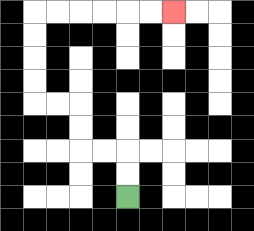{'start': '[5, 8]', 'end': '[7, 0]', 'path_directions': 'U,U,L,L,U,U,L,L,U,U,U,U,R,R,R,R,R,R', 'path_coordinates': '[[5, 8], [5, 7], [5, 6], [4, 6], [3, 6], [3, 5], [3, 4], [2, 4], [1, 4], [1, 3], [1, 2], [1, 1], [1, 0], [2, 0], [3, 0], [4, 0], [5, 0], [6, 0], [7, 0]]'}